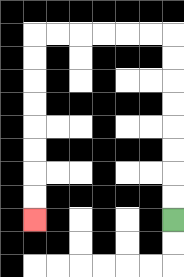{'start': '[7, 9]', 'end': '[1, 9]', 'path_directions': 'U,U,U,U,U,U,U,U,L,L,L,L,L,L,D,D,D,D,D,D,D,D', 'path_coordinates': '[[7, 9], [7, 8], [7, 7], [7, 6], [7, 5], [7, 4], [7, 3], [7, 2], [7, 1], [6, 1], [5, 1], [4, 1], [3, 1], [2, 1], [1, 1], [1, 2], [1, 3], [1, 4], [1, 5], [1, 6], [1, 7], [1, 8], [1, 9]]'}